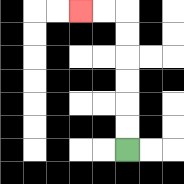{'start': '[5, 6]', 'end': '[3, 0]', 'path_directions': 'U,U,U,U,U,U,L,L', 'path_coordinates': '[[5, 6], [5, 5], [5, 4], [5, 3], [5, 2], [5, 1], [5, 0], [4, 0], [3, 0]]'}